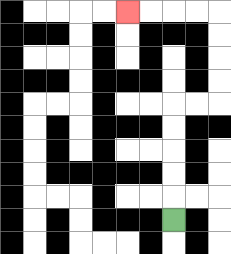{'start': '[7, 9]', 'end': '[5, 0]', 'path_directions': 'U,U,U,U,U,R,R,U,U,U,U,L,L,L,L', 'path_coordinates': '[[7, 9], [7, 8], [7, 7], [7, 6], [7, 5], [7, 4], [8, 4], [9, 4], [9, 3], [9, 2], [9, 1], [9, 0], [8, 0], [7, 0], [6, 0], [5, 0]]'}